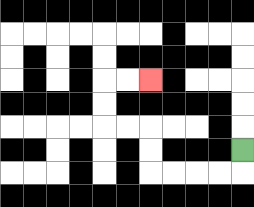{'start': '[10, 6]', 'end': '[6, 3]', 'path_directions': 'D,L,L,L,L,U,U,L,L,U,U,R,R', 'path_coordinates': '[[10, 6], [10, 7], [9, 7], [8, 7], [7, 7], [6, 7], [6, 6], [6, 5], [5, 5], [4, 5], [4, 4], [4, 3], [5, 3], [6, 3]]'}